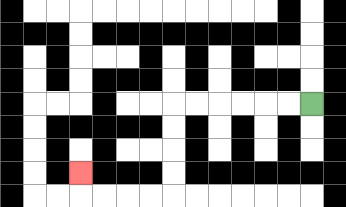{'start': '[13, 4]', 'end': '[3, 7]', 'path_directions': 'L,L,L,L,L,L,D,D,D,D,L,L,L,L,U', 'path_coordinates': '[[13, 4], [12, 4], [11, 4], [10, 4], [9, 4], [8, 4], [7, 4], [7, 5], [7, 6], [7, 7], [7, 8], [6, 8], [5, 8], [4, 8], [3, 8], [3, 7]]'}